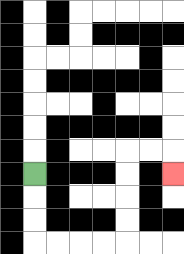{'start': '[1, 7]', 'end': '[7, 7]', 'path_directions': 'D,D,D,R,R,R,R,U,U,U,U,R,R,D', 'path_coordinates': '[[1, 7], [1, 8], [1, 9], [1, 10], [2, 10], [3, 10], [4, 10], [5, 10], [5, 9], [5, 8], [5, 7], [5, 6], [6, 6], [7, 6], [7, 7]]'}